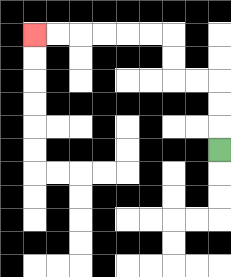{'start': '[9, 6]', 'end': '[1, 1]', 'path_directions': 'U,U,U,L,L,U,U,L,L,L,L,L,L', 'path_coordinates': '[[9, 6], [9, 5], [9, 4], [9, 3], [8, 3], [7, 3], [7, 2], [7, 1], [6, 1], [5, 1], [4, 1], [3, 1], [2, 1], [1, 1]]'}